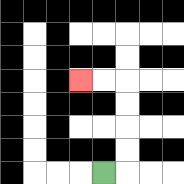{'start': '[4, 7]', 'end': '[3, 3]', 'path_directions': 'R,U,U,U,U,L,L', 'path_coordinates': '[[4, 7], [5, 7], [5, 6], [5, 5], [5, 4], [5, 3], [4, 3], [3, 3]]'}